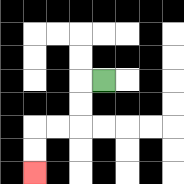{'start': '[4, 3]', 'end': '[1, 7]', 'path_directions': 'L,D,D,L,L,D,D', 'path_coordinates': '[[4, 3], [3, 3], [3, 4], [3, 5], [2, 5], [1, 5], [1, 6], [1, 7]]'}